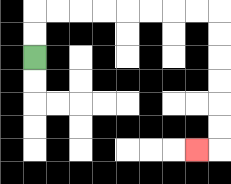{'start': '[1, 2]', 'end': '[8, 6]', 'path_directions': 'U,U,R,R,R,R,R,R,R,R,D,D,D,D,D,D,L', 'path_coordinates': '[[1, 2], [1, 1], [1, 0], [2, 0], [3, 0], [4, 0], [5, 0], [6, 0], [7, 0], [8, 0], [9, 0], [9, 1], [9, 2], [9, 3], [9, 4], [9, 5], [9, 6], [8, 6]]'}